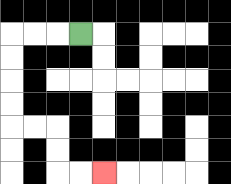{'start': '[3, 1]', 'end': '[4, 7]', 'path_directions': 'L,L,L,D,D,D,D,R,R,D,D,R,R', 'path_coordinates': '[[3, 1], [2, 1], [1, 1], [0, 1], [0, 2], [0, 3], [0, 4], [0, 5], [1, 5], [2, 5], [2, 6], [2, 7], [3, 7], [4, 7]]'}